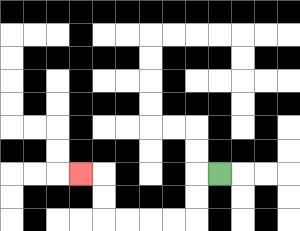{'start': '[9, 7]', 'end': '[3, 7]', 'path_directions': 'L,D,D,L,L,L,L,U,U,L', 'path_coordinates': '[[9, 7], [8, 7], [8, 8], [8, 9], [7, 9], [6, 9], [5, 9], [4, 9], [4, 8], [4, 7], [3, 7]]'}